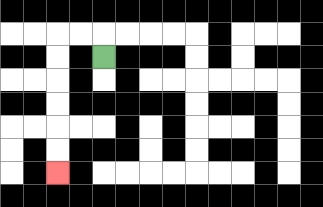{'start': '[4, 2]', 'end': '[2, 7]', 'path_directions': 'U,L,L,D,D,D,D,D,D', 'path_coordinates': '[[4, 2], [4, 1], [3, 1], [2, 1], [2, 2], [2, 3], [2, 4], [2, 5], [2, 6], [2, 7]]'}